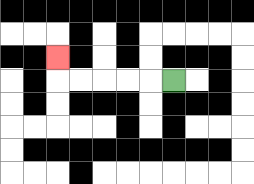{'start': '[7, 3]', 'end': '[2, 2]', 'path_directions': 'L,L,L,L,L,U', 'path_coordinates': '[[7, 3], [6, 3], [5, 3], [4, 3], [3, 3], [2, 3], [2, 2]]'}